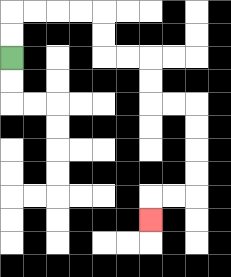{'start': '[0, 2]', 'end': '[6, 9]', 'path_directions': 'U,U,R,R,R,R,D,D,R,R,D,D,R,R,D,D,D,D,L,L,D', 'path_coordinates': '[[0, 2], [0, 1], [0, 0], [1, 0], [2, 0], [3, 0], [4, 0], [4, 1], [4, 2], [5, 2], [6, 2], [6, 3], [6, 4], [7, 4], [8, 4], [8, 5], [8, 6], [8, 7], [8, 8], [7, 8], [6, 8], [6, 9]]'}